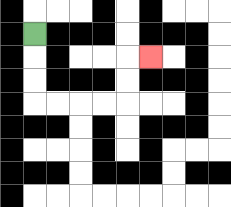{'start': '[1, 1]', 'end': '[6, 2]', 'path_directions': 'D,D,D,R,R,R,R,U,U,R', 'path_coordinates': '[[1, 1], [1, 2], [1, 3], [1, 4], [2, 4], [3, 4], [4, 4], [5, 4], [5, 3], [5, 2], [6, 2]]'}